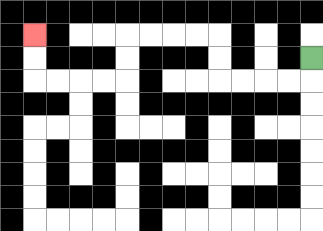{'start': '[13, 2]', 'end': '[1, 1]', 'path_directions': 'D,L,L,L,L,U,U,L,L,L,L,D,D,L,L,L,L,U,U', 'path_coordinates': '[[13, 2], [13, 3], [12, 3], [11, 3], [10, 3], [9, 3], [9, 2], [9, 1], [8, 1], [7, 1], [6, 1], [5, 1], [5, 2], [5, 3], [4, 3], [3, 3], [2, 3], [1, 3], [1, 2], [1, 1]]'}